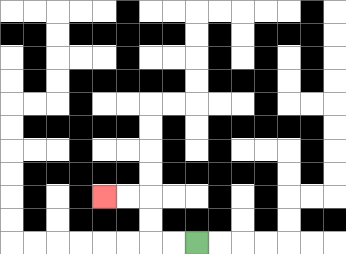{'start': '[8, 10]', 'end': '[4, 8]', 'path_directions': 'L,L,U,U,L,L', 'path_coordinates': '[[8, 10], [7, 10], [6, 10], [6, 9], [6, 8], [5, 8], [4, 8]]'}